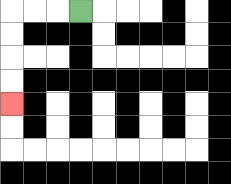{'start': '[3, 0]', 'end': '[0, 4]', 'path_directions': 'L,L,L,D,D,D,D', 'path_coordinates': '[[3, 0], [2, 0], [1, 0], [0, 0], [0, 1], [0, 2], [0, 3], [0, 4]]'}